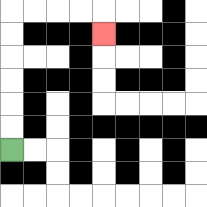{'start': '[0, 6]', 'end': '[4, 1]', 'path_directions': 'U,U,U,U,U,U,R,R,R,R,D', 'path_coordinates': '[[0, 6], [0, 5], [0, 4], [0, 3], [0, 2], [0, 1], [0, 0], [1, 0], [2, 0], [3, 0], [4, 0], [4, 1]]'}